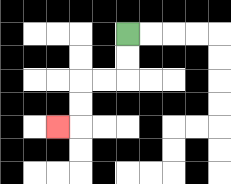{'start': '[5, 1]', 'end': '[2, 5]', 'path_directions': 'D,D,L,L,D,D,L', 'path_coordinates': '[[5, 1], [5, 2], [5, 3], [4, 3], [3, 3], [3, 4], [3, 5], [2, 5]]'}